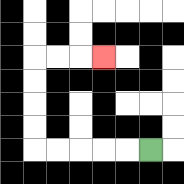{'start': '[6, 6]', 'end': '[4, 2]', 'path_directions': 'L,L,L,L,L,U,U,U,U,R,R,R', 'path_coordinates': '[[6, 6], [5, 6], [4, 6], [3, 6], [2, 6], [1, 6], [1, 5], [1, 4], [1, 3], [1, 2], [2, 2], [3, 2], [4, 2]]'}